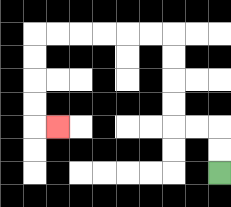{'start': '[9, 7]', 'end': '[2, 5]', 'path_directions': 'U,U,L,L,U,U,U,U,L,L,L,L,L,L,D,D,D,D,R', 'path_coordinates': '[[9, 7], [9, 6], [9, 5], [8, 5], [7, 5], [7, 4], [7, 3], [7, 2], [7, 1], [6, 1], [5, 1], [4, 1], [3, 1], [2, 1], [1, 1], [1, 2], [1, 3], [1, 4], [1, 5], [2, 5]]'}